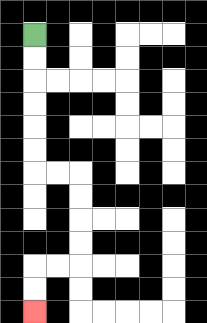{'start': '[1, 1]', 'end': '[1, 13]', 'path_directions': 'D,D,D,D,D,D,R,R,D,D,D,D,L,L,D,D', 'path_coordinates': '[[1, 1], [1, 2], [1, 3], [1, 4], [1, 5], [1, 6], [1, 7], [2, 7], [3, 7], [3, 8], [3, 9], [3, 10], [3, 11], [2, 11], [1, 11], [1, 12], [1, 13]]'}